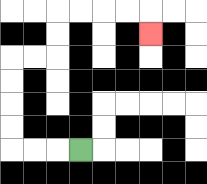{'start': '[3, 6]', 'end': '[6, 1]', 'path_directions': 'L,L,L,U,U,U,U,R,R,U,U,R,R,R,R,D', 'path_coordinates': '[[3, 6], [2, 6], [1, 6], [0, 6], [0, 5], [0, 4], [0, 3], [0, 2], [1, 2], [2, 2], [2, 1], [2, 0], [3, 0], [4, 0], [5, 0], [6, 0], [6, 1]]'}